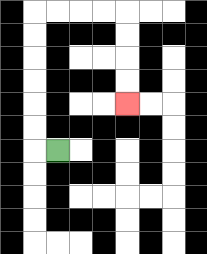{'start': '[2, 6]', 'end': '[5, 4]', 'path_directions': 'L,U,U,U,U,U,U,R,R,R,R,D,D,D,D', 'path_coordinates': '[[2, 6], [1, 6], [1, 5], [1, 4], [1, 3], [1, 2], [1, 1], [1, 0], [2, 0], [3, 0], [4, 0], [5, 0], [5, 1], [5, 2], [5, 3], [5, 4]]'}